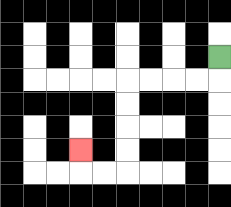{'start': '[9, 2]', 'end': '[3, 6]', 'path_directions': 'D,L,L,L,L,D,D,D,D,L,L,U', 'path_coordinates': '[[9, 2], [9, 3], [8, 3], [7, 3], [6, 3], [5, 3], [5, 4], [5, 5], [5, 6], [5, 7], [4, 7], [3, 7], [3, 6]]'}